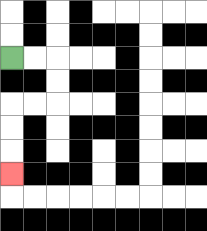{'start': '[0, 2]', 'end': '[0, 7]', 'path_directions': 'R,R,D,D,L,L,D,D,D', 'path_coordinates': '[[0, 2], [1, 2], [2, 2], [2, 3], [2, 4], [1, 4], [0, 4], [0, 5], [0, 6], [0, 7]]'}